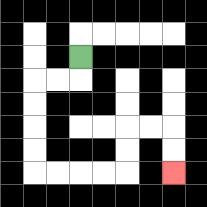{'start': '[3, 2]', 'end': '[7, 7]', 'path_directions': 'D,L,L,D,D,D,D,R,R,R,R,U,U,R,R,D,D', 'path_coordinates': '[[3, 2], [3, 3], [2, 3], [1, 3], [1, 4], [1, 5], [1, 6], [1, 7], [2, 7], [3, 7], [4, 7], [5, 7], [5, 6], [5, 5], [6, 5], [7, 5], [7, 6], [7, 7]]'}